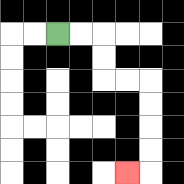{'start': '[2, 1]', 'end': '[5, 7]', 'path_directions': 'R,R,D,D,R,R,D,D,D,D,L', 'path_coordinates': '[[2, 1], [3, 1], [4, 1], [4, 2], [4, 3], [5, 3], [6, 3], [6, 4], [6, 5], [6, 6], [6, 7], [5, 7]]'}